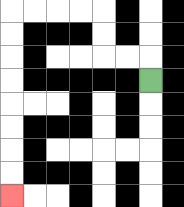{'start': '[6, 3]', 'end': '[0, 8]', 'path_directions': 'U,L,L,U,U,L,L,L,L,D,D,D,D,D,D,D,D', 'path_coordinates': '[[6, 3], [6, 2], [5, 2], [4, 2], [4, 1], [4, 0], [3, 0], [2, 0], [1, 0], [0, 0], [0, 1], [0, 2], [0, 3], [0, 4], [0, 5], [0, 6], [0, 7], [0, 8]]'}